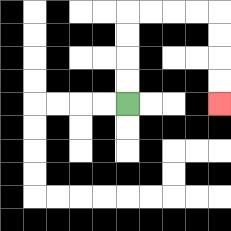{'start': '[5, 4]', 'end': '[9, 4]', 'path_directions': 'U,U,U,U,R,R,R,R,D,D,D,D', 'path_coordinates': '[[5, 4], [5, 3], [5, 2], [5, 1], [5, 0], [6, 0], [7, 0], [8, 0], [9, 0], [9, 1], [9, 2], [9, 3], [9, 4]]'}